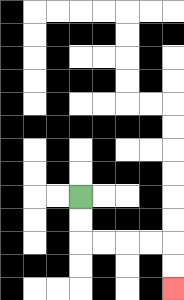{'start': '[3, 8]', 'end': '[7, 12]', 'path_directions': 'D,D,R,R,R,R,D,D', 'path_coordinates': '[[3, 8], [3, 9], [3, 10], [4, 10], [5, 10], [6, 10], [7, 10], [7, 11], [7, 12]]'}